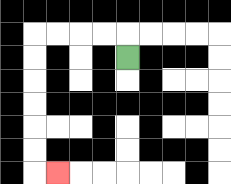{'start': '[5, 2]', 'end': '[2, 7]', 'path_directions': 'U,L,L,L,L,D,D,D,D,D,D,R', 'path_coordinates': '[[5, 2], [5, 1], [4, 1], [3, 1], [2, 1], [1, 1], [1, 2], [1, 3], [1, 4], [1, 5], [1, 6], [1, 7], [2, 7]]'}